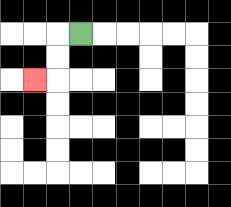{'start': '[3, 1]', 'end': '[1, 3]', 'path_directions': 'L,D,D,L', 'path_coordinates': '[[3, 1], [2, 1], [2, 2], [2, 3], [1, 3]]'}